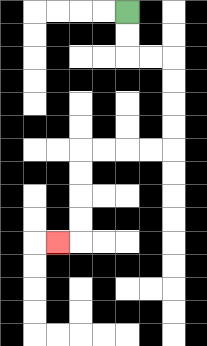{'start': '[5, 0]', 'end': '[2, 10]', 'path_directions': 'D,D,R,R,D,D,D,D,L,L,L,L,D,D,D,D,L', 'path_coordinates': '[[5, 0], [5, 1], [5, 2], [6, 2], [7, 2], [7, 3], [7, 4], [7, 5], [7, 6], [6, 6], [5, 6], [4, 6], [3, 6], [3, 7], [3, 8], [3, 9], [3, 10], [2, 10]]'}